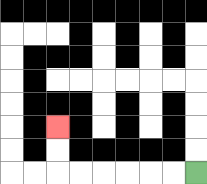{'start': '[8, 7]', 'end': '[2, 5]', 'path_directions': 'L,L,L,L,L,L,U,U', 'path_coordinates': '[[8, 7], [7, 7], [6, 7], [5, 7], [4, 7], [3, 7], [2, 7], [2, 6], [2, 5]]'}